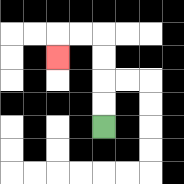{'start': '[4, 5]', 'end': '[2, 2]', 'path_directions': 'U,U,U,U,L,L,D', 'path_coordinates': '[[4, 5], [4, 4], [4, 3], [4, 2], [4, 1], [3, 1], [2, 1], [2, 2]]'}